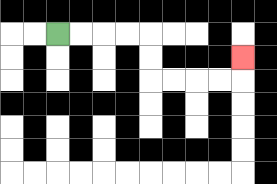{'start': '[2, 1]', 'end': '[10, 2]', 'path_directions': 'R,R,R,R,D,D,R,R,R,R,U', 'path_coordinates': '[[2, 1], [3, 1], [4, 1], [5, 1], [6, 1], [6, 2], [6, 3], [7, 3], [8, 3], [9, 3], [10, 3], [10, 2]]'}